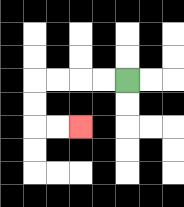{'start': '[5, 3]', 'end': '[3, 5]', 'path_directions': 'L,L,L,L,D,D,R,R', 'path_coordinates': '[[5, 3], [4, 3], [3, 3], [2, 3], [1, 3], [1, 4], [1, 5], [2, 5], [3, 5]]'}